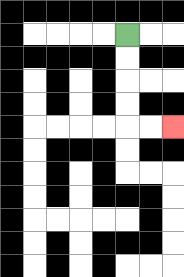{'start': '[5, 1]', 'end': '[7, 5]', 'path_directions': 'D,D,D,D,R,R', 'path_coordinates': '[[5, 1], [5, 2], [5, 3], [5, 4], [5, 5], [6, 5], [7, 5]]'}